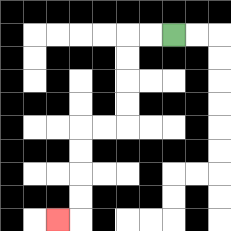{'start': '[7, 1]', 'end': '[2, 9]', 'path_directions': 'L,L,D,D,D,D,L,L,D,D,D,D,L', 'path_coordinates': '[[7, 1], [6, 1], [5, 1], [5, 2], [5, 3], [5, 4], [5, 5], [4, 5], [3, 5], [3, 6], [3, 7], [3, 8], [3, 9], [2, 9]]'}